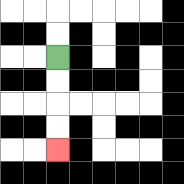{'start': '[2, 2]', 'end': '[2, 6]', 'path_directions': 'D,D,D,D', 'path_coordinates': '[[2, 2], [2, 3], [2, 4], [2, 5], [2, 6]]'}